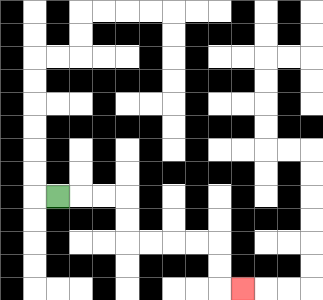{'start': '[2, 8]', 'end': '[10, 12]', 'path_directions': 'R,R,R,D,D,R,R,R,R,D,D,R', 'path_coordinates': '[[2, 8], [3, 8], [4, 8], [5, 8], [5, 9], [5, 10], [6, 10], [7, 10], [8, 10], [9, 10], [9, 11], [9, 12], [10, 12]]'}